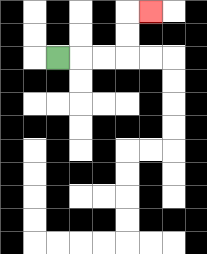{'start': '[2, 2]', 'end': '[6, 0]', 'path_directions': 'R,R,R,U,U,R', 'path_coordinates': '[[2, 2], [3, 2], [4, 2], [5, 2], [5, 1], [5, 0], [6, 0]]'}